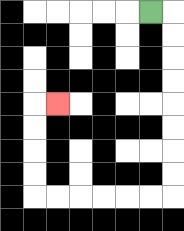{'start': '[6, 0]', 'end': '[2, 4]', 'path_directions': 'R,D,D,D,D,D,D,D,D,L,L,L,L,L,L,U,U,U,U,R', 'path_coordinates': '[[6, 0], [7, 0], [7, 1], [7, 2], [7, 3], [7, 4], [7, 5], [7, 6], [7, 7], [7, 8], [6, 8], [5, 8], [4, 8], [3, 8], [2, 8], [1, 8], [1, 7], [1, 6], [1, 5], [1, 4], [2, 4]]'}